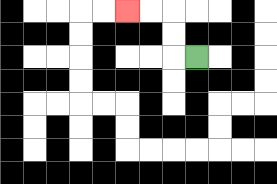{'start': '[8, 2]', 'end': '[5, 0]', 'path_directions': 'L,U,U,L,L', 'path_coordinates': '[[8, 2], [7, 2], [7, 1], [7, 0], [6, 0], [5, 0]]'}